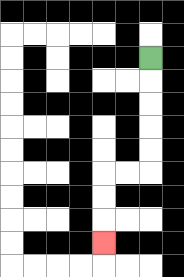{'start': '[6, 2]', 'end': '[4, 10]', 'path_directions': 'D,D,D,D,D,L,L,D,D,D', 'path_coordinates': '[[6, 2], [6, 3], [6, 4], [6, 5], [6, 6], [6, 7], [5, 7], [4, 7], [4, 8], [4, 9], [4, 10]]'}